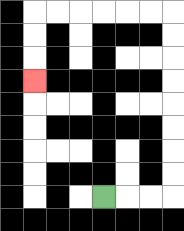{'start': '[4, 8]', 'end': '[1, 3]', 'path_directions': 'R,R,R,U,U,U,U,U,U,U,U,L,L,L,L,L,L,D,D,D', 'path_coordinates': '[[4, 8], [5, 8], [6, 8], [7, 8], [7, 7], [7, 6], [7, 5], [7, 4], [7, 3], [7, 2], [7, 1], [7, 0], [6, 0], [5, 0], [4, 0], [3, 0], [2, 0], [1, 0], [1, 1], [1, 2], [1, 3]]'}